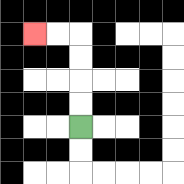{'start': '[3, 5]', 'end': '[1, 1]', 'path_directions': 'U,U,U,U,L,L', 'path_coordinates': '[[3, 5], [3, 4], [3, 3], [3, 2], [3, 1], [2, 1], [1, 1]]'}